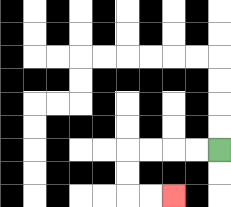{'start': '[9, 6]', 'end': '[7, 8]', 'path_directions': 'L,L,L,L,D,D,R,R', 'path_coordinates': '[[9, 6], [8, 6], [7, 6], [6, 6], [5, 6], [5, 7], [5, 8], [6, 8], [7, 8]]'}